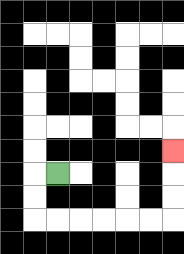{'start': '[2, 7]', 'end': '[7, 6]', 'path_directions': 'L,D,D,R,R,R,R,R,R,U,U,U', 'path_coordinates': '[[2, 7], [1, 7], [1, 8], [1, 9], [2, 9], [3, 9], [4, 9], [5, 9], [6, 9], [7, 9], [7, 8], [7, 7], [7, 6]]'}